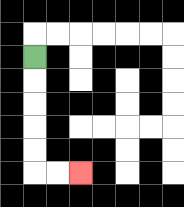{'start': '[1, 2]', 'end': '[3, 7]', 'path_directions': 'D,D,D,D,D,R,R', 'path_coordinates': '[[1, 2], [1, 3], [1, 4], [1, 5], [1, 6], [1, 7], [2, 7], [3, 7]]'}